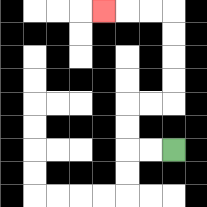{'start': '[7, 6]', 'end': '[4, 0]', 'path_directions': 'L,L,U,U,R,R,U,U,U,U,L,L,L', 'path_coordinates': '[[7, 6], [6, 6], [5, 6], [5, 5], [5, 4], [6, 4], [7, 4], [7, 3], [7, 2], [7, 1], [7, 0], [6, 0], [5, 0], [4, 0]]'}